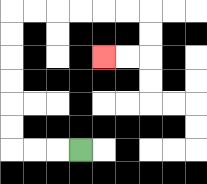{'start': '[3, 6]', 'end': '[4, 2]', 'path_directions': 'L,L,L,U,U,U,U,U,U,R,R,R,R,R,R,D,D,L,L', 'path_coordinates': '[[3, 6], [2, 6], [1, 6], [0, 6], [0, 5], [0, 4], [0, 3], [0, 2], [0, 1], [0, 0], [1, 0], [2, 0], [3, 0], [4, 0], [5, 0], [6, 0], [6, 1], [6, 2], [5, 2], [4, 2]]'}